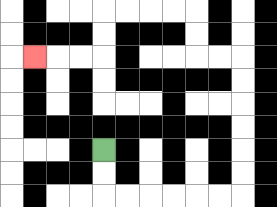{'start': '[4, 6]', 'end': '[1, 2]', 'path_directions': 'D,D,R,R,R,R,R,R,U,U,U,U,U,U,L,L,U,U,L,L,L,L,D,D,L,L,L', 'path_coordinates': '[[4, 6], [4, 7], [4, 8], [5, 8], [6, 8], [7, 8], [8, 8], [9, 8], [10, 8], [10, 7], [10, 6], [10, 5], [10, 4], [10, 3], [10, 2], [9, 2], [8, 2], [8, 1], [8, 0], [7, 0], [6, 0], [5, 0], [4, 0], [4, 1], [4, 2], [3, 2], [2, 2], [1, 2]]'}